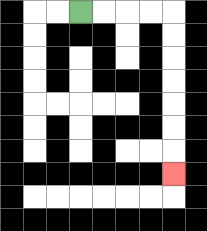{'start': '[3, 0]', 'end': '[7, 7]', 'path_directions': 'R,R,R,R,D,D,D,D,D,D,D', 'path_coordinates': '[[3, 0], [4, 0], [5, 0], [6, 0], [7, 0], [7, 1], [7, 2], [7, 3], [7, 4], [7, 5], [7, 6], [7, 7]]'}